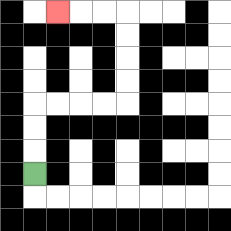{'start': '[1, 7]', 'end': '[2, 0]', 'path_directions': 'U,U,U,R,R,R,R,U,U,U,U,L,L,L', 'path_coordinates': '[[1, 7], [1, 6], [1, 5], [1, 4], [2, 4], [3, 4], [4, 4], [5, 4], [5, 3], [5, 2], [5, 1], [5, 0], [4, 0], [3, 0], [2, 0]]'}